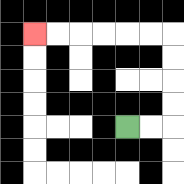{'start': '[5, 5]', 'end': '[1, 1]', 'path_directions': 'R,R,U,U,U,U,L,L,L,L,L,L', 'path_coordinates': '[[5, 5], [6, 5], [7, 5], [7, 4], [7, 3], [7, 2], [7, 1], [6, 1], [5, 1], [4, 1], [3, 1], [2, 1], [1, 1]]'}